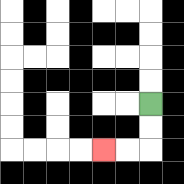{'start': '[6, 4]', 'end': '[4, 6]', 'path_directions': 'D,D,L,L', 'path_coordinates': '[[6, 4], [6, 5], [6, 6], [5, 6], [4, 6]]'}